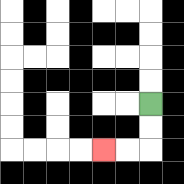{'start': '[6, 4]', 'end': '[4, 6]', 'path_directions': 'D,D,L,L', 'path_coordinates': '[[6, 4], [6, 5], [6, 6], [5, 6], [4, 6]]'}